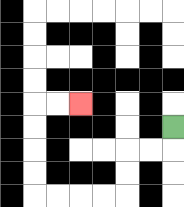{'start': '[7, 5]', 'end': '[3, 4]', 'path_directions': 'D,L,L,D,D,L,L,L,L,U,U,U,U,R,R', 'path_coordinates': '[[7, 5], [7, 6], [6, 6], [5, 6], [5, 7], [5, 8], [4, 8], [3, 8], [2, 8], [1, 8], [1, 7], [1, 6], [1, 5], [1, 4], [2, 4], [3, 4]]'}